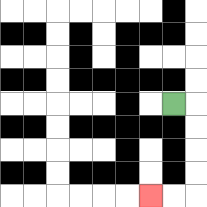{'start': '[7, 4]', 'end': '[6, 8]', 'path_directions': 'R,D,D,D,D,L,L', 'path_coordinates': '[[7, 4], [8, 4], [8, 5], [8, 6], [8, 7], [8, 8], [7, 8], [6, 8]]'}